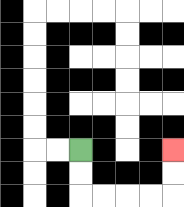{'start': '[3, 6]', 'end': '[7, 6]', 'path_directions': 'D,D,R,R,R,R,U,U', 'path_coordinates': '[[3, 6], [3, 7], [3, 8], [4, 8], [5, 8], [6, 8], [7, 8], [7, 7], [7, 6]]'}